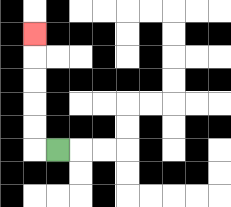{'start': '[2, 6]', 'end': '[1, 1]', 'path_directions': 'L,U,U,U,U,U', 'path_coordinates': '[[2, 6], [1, 6], [1, 5], [1, 4], [1, 3], [1, 2], [1, 1]]'}